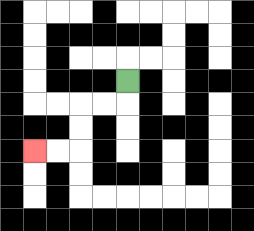{'start': '[5, 3]', 'end': '[1, 6]', 'path_directions': 'D,L,L,D,D,L,L', 'path_coordinates': '[[5, 3], [5, 4], [4, 4], [3, 4], [3, 5], [3, 6], [2, 6], [1, 6]]'}